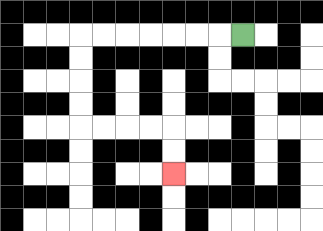{'start': '[10, 1]', 'end': '[7, 7]', 'path_directions': 'L,L,L,L,L,L,L,D,D,D,D,R,R,R,R,D,D', 'path_coordinates': '[[10, 1], [9, 1], [8, 1], [7, 1], [6, 1], [5, 1], [4, 1], [3, 1], [3, 2], [3, 3], [3, 4], [3, 5], [4, 5], [5, 5], [6, 5], [7, 5], [7, 6], [7, 7]]'}